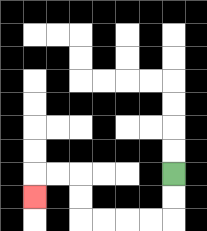{'start': '[7, 7]', 'end': '[1, 8]', 'path_directions': 'D,D,L,L,L,L,U,U,L,L,D', 'path_coordinates': '[[7, 7], [7, 8], [7, 9], [6, 9], [5, 9], [4, 9], [3, 9], [3, 8], [3, 7], [2, 7], [1, 7], [1, 8]]'}